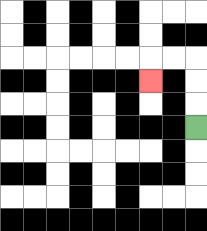{'start': '[8, 5]', 'end': '[6, 3]', 'path_directions': 'U,U,U,L,L,D', 'path_coordinates': '[[8, 5], [8, 4], [8, 3], [8, 2], [7, 2], [6, 2], [6, 3]]'}